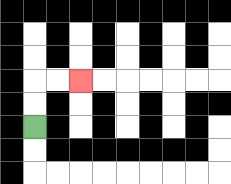{'start': '[1, 5]', 'end': '[3, 3]', 'path_directions': 'U,U,R,R', 'path_coordinates': '[[1, 5], [1, 4], [1, 3], [2, 3], [3, 3]]'}